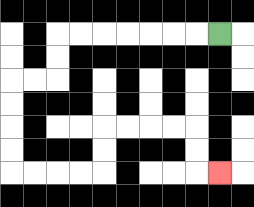{'start': '[9, 1]', 'end': '[9, 7]', 'path_directions': 'L,L,L,L,L,L,L,D,D,L,L,D,D,D,D,R,R,R,R,U,U,R,R,R,R,D,D,R', 'path_coordinates': '[[9, 1], [8, 1], [7, 1], [6, 1], [5, 1], [4, 1], [3, 1], [2, 1], [2, 2], [2, 3], [1, 3], [0, 3], [0, 4], [0, 5], [0, 6], [0, 7], [1, 7], [2, 7], [3, 7], [4, 7], [4, 6], [4, 5], [5, 5], [6, 5], [7, 5], [8, 5], [8, 6], [8, 7], [9, 7]]'}